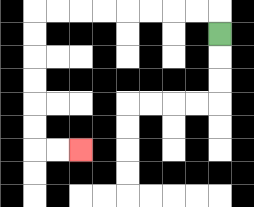{'start': '[9, 1]', 'end': '[3, 6]', 'path_directions': 'U,L,L,L,L,L,L,L,L,D,D,D,D,D,D,R,R', 'path_coordinates': '[[9, 1], [9, 0], [8, 0], [7, 0], [6, 0], [5, 0], [4, 0], [3, 0], [2, 0], [1, 0], [1, 1], [1, 2], [1, 3], [1, 4], [1, 5], [1, 6], [2, 6], [3, 6]]'}